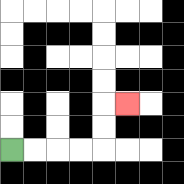{'start': '[0, 6]', 'end': '[5, 4]', 'path_directions': 'R,R,R,R,U,U,R', 'path_coordinates': '[[0, 6], [1, 6], [2, 6], [3, 6], [4, 6], [4, 5], [4, 4], [5, 4]]'}